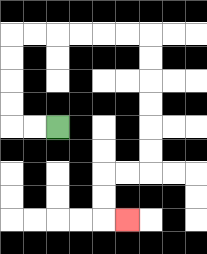{'start': '[2, 5]', 'end': '[5, 9]', 'path_directions': 'L,L,U,U,U,U,R,R,R,R,R,R,D,D,D,D,D,D,L,L,D,D,R', 'path_coordinates': '[[2, 5], [1, 5], [0, 5], [0, 4], [0, 3], [0, 2], [0, 1], [1, 1], [2, 1], [3, 1], [4, 1], [5, 1], [6, 1], [6, 2], [6, 3], [6, 4], [6, 5], [6, 6], [6, 7], [5, 7], [4, 7], [4, 8], [4, 9], [5, 9]]'}